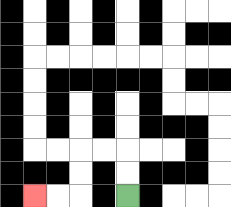{'start': '[5, 8]', 'end': '[1, 8]', 'path_directions': 'U,U,L,L,D,D,L,L', 'path_coordinates': '[[5, 8], [5, 7], [5, 6], [4, 6], [3, 6], [3, 7], [3, 8], [2, 8], [1, 8]]'}